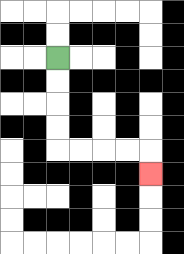{'start': '[2, 2]', 'end': '[6, 7]', 'path_directions': 'D,D,D,D,R,R,R,R,D', 'path_coordinates': '[[2, 2], [2, 3], [2, 4], [2, 5], [2, 6], [3, 6], [4, 6], [5, 6], [6, 6], [6, 7]]'}